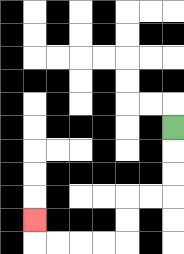{'start': '[7, 5]', 'end': '[1, 9]', 'path_directions': 'D,D,D,L,L,D,D,L,L,L,L,U', 'path_coordinates': '[[7, 5], [7, 6], [7, 7], [7, 8], [6, 8], [5, 8], [5, 9], [5, 10], [4, 10], [3, 10], [2, 10], [1, 10], [1, 9]]'}